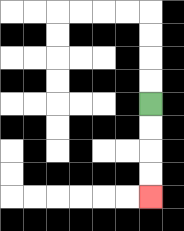{'start': '[6, 4]', 'end': '[6, 8]', 'path_directions': 'D,D,D,D', 'path_coordinates': '[[6, 4], [6, 5], [6, 6], [6, 7], [6, 8]]'}